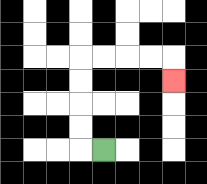{'start': '[4, 6]', 'end': '[7, 3]', 'path_directions': 'L,U,U,U,U,R,R,R,R,D', 'path_coordinates': '[[4, 6], [3, 6], [3, 5], [3, 4], [3, 3], [3, 2], [4, 2], [5, 2], [6, 2], [7, 2], [7, 3]]'}